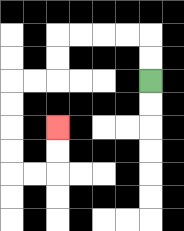{'start': '[6, 3]', 'end': '[2, 5]', 'path_directions': 'U,U,L,L,L,L,D,D,L,L,D,D,D,D,R,R,U,U', 'path_coordinates': '[[6, 3], [6, 2], [6, 1], [5, 1], [4, 1], [3, 1], [2, 1], [2, 2], [2, 3], [1, 3], [0, 3], [0, 4], [0, 5], [0, 6], [0, 7], [1, 7], [2, 7], [2, 6], [2, 5]]'}